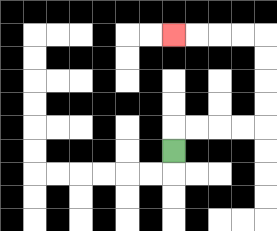{'start': '[7, 6]', 'end': '[7, 1]', 'path_directions': 'U,R,R,R,R,U,U,U,U,L,L,L,L', 'path_coordinates': '[[7, 6], [7, 5], [8, 5], [9, 5], [10, 5], [11, 5], [11, 4], [11, 3], [11, 2], [11, 1], [10, 1], [9, 1], [8, 1], [7, 1]]'}